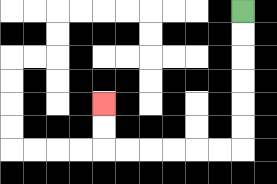{'start': '[10, 0]', 'end': '[4, 4]', 'path_directions': 'D,D,D,D,D,D,L,L,L,L,L,L,U,U', 'path_coordinates': '[[10, 0], [10, 1], [10, 2], [10, 3], [10, 4], [10, 5], [10, 6], [9, 6], [8, 6], [7, 6], [6, 6], [5, 6], [4, 6], [4, 5], [4, 4]]'}